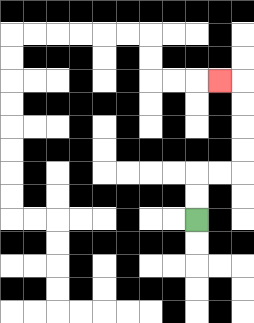{'start': '[8, 9]', 'end': '[9, 3]', 'path_directions': 'U,U,R,R,U,U,U,U,L', 'path_coordinates': '[[8, 9], [8, 8], [8, 7], [9, 7], [10, 7], [10, 6], [10, 5], [10, 4], [10, 3], [9, 3]]'}